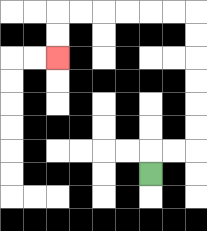{'start': '[6, 7]', 'end': '[2, 2]', 'path_directions': 'U,R,R,U,U,U,U,U,U,L,L,L,L,L,L,D,D', 'path_coordinates': '[[6, 7], [6, 6], [7, 6], [8, 6], [8, 5], [8, 4], [8, 3], [8, 2], [8, 1], [8, 0], [7, 0], [6, 0], [5, 0], [4, 0], [3, 0], [2, 0], [2, 1], [2, 2]]'}